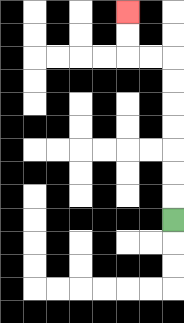{'start': '[7, 9]', 'end': '[5, 0]', 'path_directions': 'U,U,U,U,U,U,U,L,L,U,U', 'path_coordinates': '[[7, 9], [7, 8], [7, 7], [7, 6], [7, 5], [7, 4], [7, 3], [7, 2], [6, 2], [5, 2], [5, 1], [5, 0]]'}